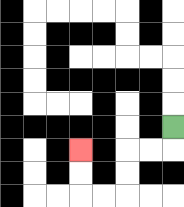{'start': '[7, 5]', 'end': '[3, 6]', 'path_directions': 'D,L,L,D,D,L,L,U,U', 'path_coordinates': '[[7, 5], [7, 6], [6, 6], [5, 6], [5, 7], [5, 8], [4, 8], [3, 8], [3, 7], [3, 6]]'}